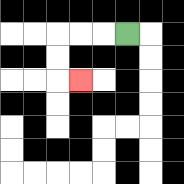{'start': '[5, 1]', 'end': '[3, 3]', 'path_directions': 'L,L,L,D,D,R', 'path_coordinates': '[[5, 1], [4, 1], [3, 1], [2, 1], [2, 2], [2, 3], [3, 3]]'}